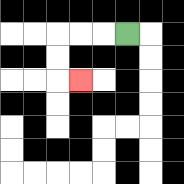{'start': '[5, 1]', 'end': '[3, 3]', 'path_directions': 'L,L,L,D,D,R', 'path_coordinates': '[[5, 1], [4, 1], [3, 1], [2, 1], [2, 2], [2, 3], [3, 3]]'}